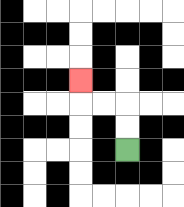{'start': '[5, 6]', 'end': '[3, 3]', 'path_directions': 'U,U,L,L,U', 'path_coordinates': '[[5, 6], [5, 5], [5, 4], [4, 4], [3, 4], [3, 3]]'}